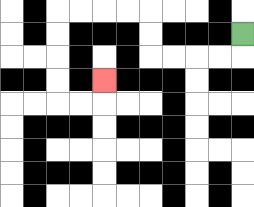{'start': '[10, 1]', 'end': '[4, 3]', 'path_directions': 'D,L,L,L,L,U,U,L,L,L,L,D,D,D,D,R,R,U', 'path_coordinates': '[[10, 1], [10, 2], [9, 2], [8, 2], [7, 2], [6, 2], [6, 1], [6, 0], [5, 0], [4, 0], [3, 0], [2, 0], [2, 1], [2, 2], [2, 3], [2, 4], [3, 4], [4, 4], [4, 3]]'}